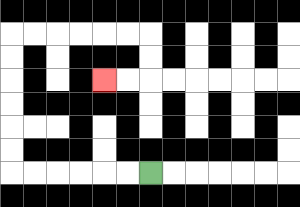{'start': '[6, 7]', 'end': '[4, 3]', 'path_directions': 'L,L,L,L,L,L,U,U,U,U,U,U,R,R,R,R,R,R,D,D,L,L', 'path_coordinates': '[[6, 7], [5, 7], [4, 7], [3, 7], [2, 7], [1, 7], [0, 7], [0, 6], [0, 5], [0, 4], [0, 3], [0, 2], [0, 1], [1, 1], [2, 1], [3, 1], [4, 1], [5, 1], [6, 1], [6, 2], [6, 3], [5, 3], [4, 3]]'}